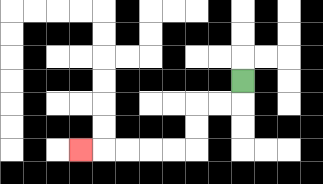{'start': '[10, 3]', 'end': '[3, 6]', 'path_directions': 'D,L,L,D,D,L,L,L,L,L', 'path_coordinates': '[[10, 3], [10, 4], [9, 4], [8, 4], [8, 5], [8, 6], [7, 6], [6, 6], [5, 6], [4, 6], [3, 6]]'}